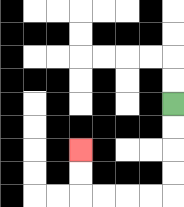{'start': '[7, 4]', 'end': '[3, 6]', 'path_directions': 'D,D,D,D,L,L,L,L,U,U', 'path_coordinates': '[[7, 4], [7, 5], [7, 6], [7, 7], [7, 8], [6, 8], [5, 8], [4, 8], [3, 8], [3, 7], [3, 6]]'}